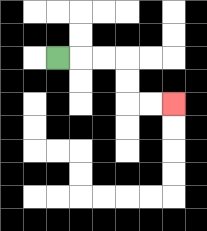{'start': '[2, 2]', 'end': '[7, 4]', 'path_directions': 'R,R,R,D,D,R,R', 'path_coordinates': '[[2, 2], [3, 2], [4, 2], [5, 2], [5, 3], [5, 4], [6, 4], [7, 4]]'}